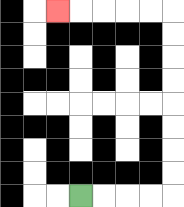{'start': '[3, 8]', 'end': '[2, 0]', 'path_directions': 'R,R,R,R,U,U,U,U,U,U,U,U,L,L,L,L,L', 'path_coordinates': '[[3, 8], [4, 8], [5, 8], [6, 8], [7, 8], [7, 7], [7, 6], [7, 5], [7, 4], [7, 3], [7, 2], [7, 1], [7, 0], [6, 0], [5, 0], [4, 0], [3, 0], [2, 0]]'}